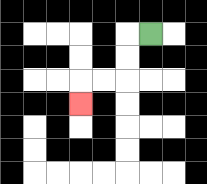{'start': '[6, 1]', 'end': '[3, 4]', 'path_directions': 'L,D,D,L,L,D', 'path_coordinates': '[[6, 1], [5, 1], [5, 2], [5, 3], [4, 3], [3, 3], [3, 4]]'}